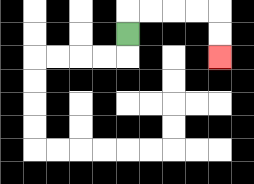{'start': '[5, 1]', 'end': '[9, 2]', 'path_directions': 'U,R,R,R,R,D,D', 'path_coordinates': '[[5, 1], [5, 0], [6, 0], [7, 0], [8, 0], [9, 0], [9, 1], [9, 2]]'}